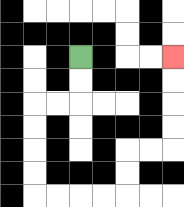{'start': '[3, 2]', 'end': '[7, 2]', 'path_directions': 'D,D,L,L,D,D,D,D,R,R,R,R,U,U,R,R,U,U,U,U', 'path_coordinates': '[[3, 2], [3, 3], [3, 4], [2, 4], [1, 4], [1, 5], [1, 6], [1, 7], [1, 8], [2, 8], [3, 8], [4, 8], [5, 8], [5, 7], [5, 6], [6, 6], [7, 6], [7, 5], [7, 4], [7, 3], [7, 2]]'}